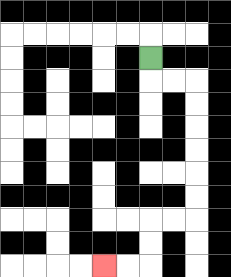{'start': '[6, 2]', 'end': '[4, 11]', 'path_directions': 'D,R,R,D,D,D,D,D,D,L,L,D,D,L,L', 'path_coordinates': '[[6, 2], [6, 3], [7, 3], [8, 3], [8, 4], [8, 5], [8, 6], [8, 7], [8, 8], [8, 9], [7, 9], [6, 9], [6, 10], [6, 11], [5, 11], [4, 11]]'}